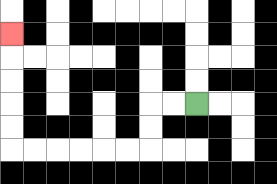{'start': '[8, 4]', 'end': '[0, 1]', 'path_directions': 'L,L,D,D,L,L,L,L,L,L,U,U,U,U,U', 'path_coordinates': '[[8, 4], [7, 4], [6, 4], [6, 5], [6, 6], [5, 6], [4, 6], [3, 6], [2, 6], [1, 6], [0, 6], [0, 5], [0, 4], [0, 3], [0, 2], [0, 1]]'}